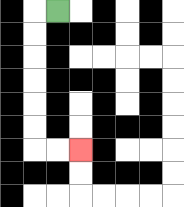{'start': '[2, 0]', 'end': '[3, 6]', 'path_directions': 'L,D,D,D,D,D,D,R,R', 'path_coordinates': '[[2, 0], [1, 0], [1, 1], [1, 2], [1, 3], [1, 4], [1, 5], [1, 6], [2, 6], [3, 6]]'}